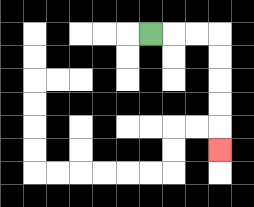{'start': '[6, 1]', 'end': '[9, 6]', 'path_directions': 'R,R,R,D,D,D,D,D', 'path_coordinates': '[[6, 1], [7, 1], [8, 1], [9, 1], [9, 2], [9, 3], [9, 4], [9, 5], [9, 6]]'}